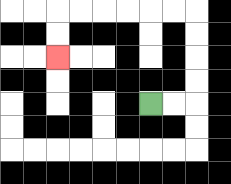{'start': '[6, 4]', 'end': '[2, 2]', 'path_directions': 'R,R,U,U,U,U,L,L,L,L,L,L,D,D', 'path_coordinates': '[[6, 4], [7, 4], [8, 4], [8, 3], [8, 2], [8, 1], [8, 0], [7, 0], [6, 0], [5, 0], [4, 0], [3, 0], [2, 0], [2, 1], [2, 2]]'}